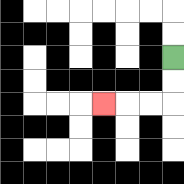{'start': '[7, 2]', 'end': '[4, 4]', 'path_directions': 'D,D,L,L,L', 'path_coordinates': '[[7, 2], [7, 3], [7, 4], [6, 4], [5, 4], [4, 4]]'}